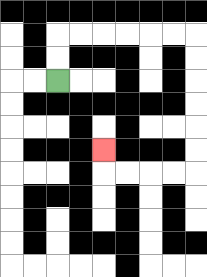{'start': '[2, 3]', 'end': '[4, 6]', 'path_directions': 'U,U,R,R,R,R,R,R,D,D,D,D,D,D,L,L,L,L,U', 'path_coordinates': '[[2, 3], [2, 2], [2, 1], [3, 1], [4, 1], [5, 1], [6, 1], [7, 1], [8, 1], [8, 2], [8, 3], [8, 4], [8, 5], [8, 6], [8, 7], [7, 7], [6, 7], [5, 7], [4, 7], [4, 6]]'}